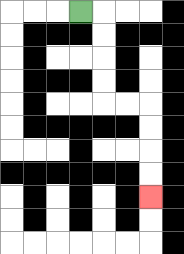{'start': '[3, 0]', 'end': '[6, 8]', 'path_directions': 'R,D,D,D,D,R,R,D,D,D,D', 'path_coordinates': '[[3, 0], [4, 0], [4, 1], [4, 2], [4, 3], [4, 4], [5, 4], [6, 4], [6, 5], [6, 6], [6, 7], [6, 8]]'}